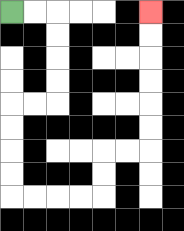{'start': '[0, 0]', 'end': '[6, 0]', 'path_directions': 'R,R,D,D,D,D,L,L,D,D,D,D,R,R,R,R,U,U,R,R,U,U,U,U,U,U', 'path_coordinates': '[[0, 0], [1, 0], [2, 0], [2, 1], [2, 2], [2, 3], [2, 4], [1, 4], [0, 4], [0, 5], [0, 6], [0, 7], [0, 8], [1, 8], [2, 8], [3, 8], [4, 8], [4, 7], [4, 6], [5, 6], [6, 6], [6, 5], [6, 4], [6, 3], [6, 2], [6, 1], [6, 0]]'}